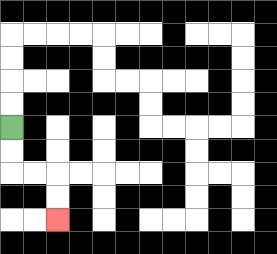{'start': '[0, 5]', 'end': '[2, 9]', 'path_directions': 'D,D,R,R,D,D', 'path_coordinates': '[[0, 5], [0, 6], [0, 7], [1, 7], [2, 7], [2, 8], [2, 9]]'}